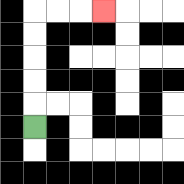{'start': '[1, 5]', 'end': '[4, 0]', 'path_directions': 'U,U,U,U,U,R,R,R', 'path_coordinates': '[[1, 5], [1, 4], [1, 3], [1, 2], [1, 1], [1, 0], [2, 0], [3, 0], [4, 0]]'}